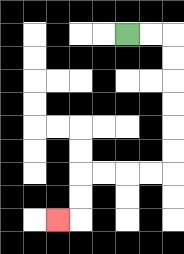{'start': '[5, 1]', 'end': '[2, 9]', 'path_directions': 'R,R,D,D,D,D,D,D,L,L,L,L,D,D,L', 'path_coordinates': '[[5, 1], [6, 1], [7, 1], [7, 2], [7, 3], [7, 4], [7, 5], [7, 6], [7, 7], [6, 7], [5, 7], [4, 7], [3, 7], [3, 8], [3, 9], [2, 9]]'}